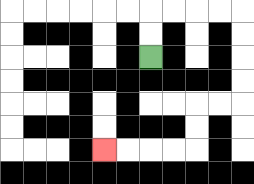{'start': '[6, 2]', 'end': '[4, 6]', 'path_directions': 'U,U,R,R,R,R,D,D,D,D,L,L,D,D,L,L,L,L', 'path_coordinates': '[[6, 2], [6, 1], [6, 0], [7, 0], [8, 0], [9, 0], [10, 0], [10, 1], [10, 2], [10, 3], [10, 4], [9, 4], [8, 4], [8, 5], [8, 6], [7, 6], [6, 6], [5, 6], [4, 6]]'}